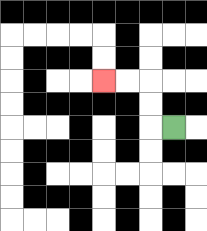{'start': '[7, 5]', 'end': '[4, 3]', 'path_directions': 'L,U,U,L,L', 'path_coordinates': '[[7, 5], [6, 5], [6, 4], [6, 3], [5, 3], [4, 3]]'}